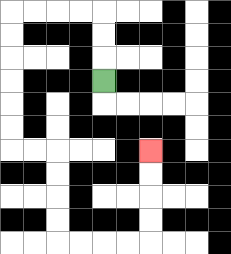{'start': '[4, 3]', 'end': '[6, 6]', 'path_directions': 'U,U,U,L,L,L,L,D,D,D,D,D,D,R,R,D,D,D,D,R,R,R,R,U,U,U,U', 'path_coordinates': '[[4, 3], [4, 2], [4, 1], [4, 0], [3, 0], [2, 0], [1, 0], [0, 0], [0, 1], [0, 2], [0, 3], [0, 4], [0, 5], [0, 6], [1, 6], [2, 6], [2, 7], [2, 8], [2, 9], [2, 10], [3, 10], [4, 10], [5, 10], [6, 10], [6, 9], [6, 8], [6, 7], [6, 6]]'}